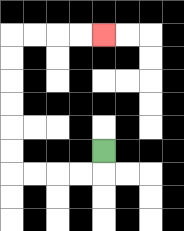{'start': '[4, 6]', 'end': '[4, 1]', 'path_directions': 'D,L,L,L,L,U,U,U,U,U,U,R,R,R,R', 'path_coordinates': '[[4, 6], [4, 7], [3, 7], [2, 7], [1, 7], [0, 7], [0, 6], [0, 5], [0, 4], [0, 3], [0, 2], [0, 1], [1, 1], [2, 1], [3, 1], [4, 1]]'}